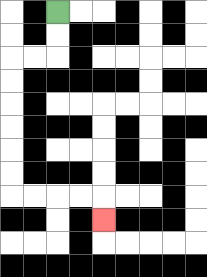{'start': '[2, 0]', 'end': '[4, 9]', 'path_directions': 'D,D,L,L,D,D,D,D,D,D,R,R,R,R,D', 'path_coordinates': '[[2, 0], [2, 1], [2, 2], [1, 2], [0, 2], [0, 3], [0, 4], [0, 5], [0, 6], [0, 7], [0, 8], [1, 8], [2, 8], [3, 8], [4, 8], [4, 9]]'}